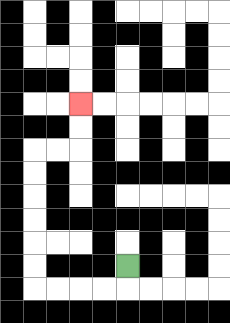{'start': '[5, 11]', 'end': '[3, 4]', 'path_directions': 'D,L,L,L,L,U,U,U,U,U,U,R,R,U,U', 'path_coordinates': '[[5, 11], [5, 12], [4, 12], [3, 12], [2, 12], [1, 12], [1, 11], [1, 10], [1, 9], [1, 8], [1, 7], [1, 6], [2, 6], [3, 6], [3, 5], [3, 4]]'}